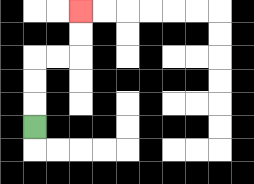{'start': '[1, 5]', 'end': '[3, 0]', 'path_directions': 'U,U,U,R,R,U,U', 'path_coordinates': '[[1, 5], [1, 4], [1, 3], [1, 2], [2, 2], [3, 2], [3, 1], [3, 0]]'}